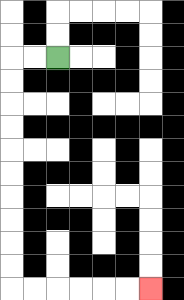{'start': '[2, 2]', 'end': '[6, 12]', 'path_directions': 'L,L,D,D,D,D,D,D,D,D,D,D,R,R,R,R,R,R', 'path_coordinates': '[[2, 2], [1, 2], [0, 2], [0, 3], [0, 4], [0, 5], [0, 6], [0, 7], [0, 8], [0, 9], [0, 10], [0, 11], [0, 12], [1, 12], [2, 12], [3, 12], [4, 12], [5, 12], [6, 12]]'}